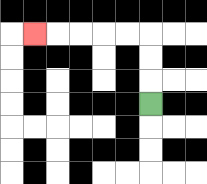{'start': '[6, 4]', 'end': '[1, 1]', 'path_directions': 'U,U,U,L,L,L,L,L', 'path_coordinates': '[[6, 4], [6, 3], [6, 2], [6, 1], [5, 1], [4, 1], [3, 1], [2, 1], [1, 1]]'}